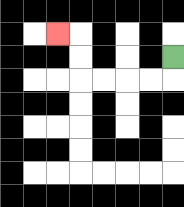{'start': '[7, 2]', 'end': '[2, 1]', 'path_directions': 'D,L,L,L,L,U,U,L', 'path_coordinates': '[[7, 2], [7, 3], [6, 3], [5, 3], [4, 3], [3, 3], [3, 2], [3, 1], [2, 1]]'}